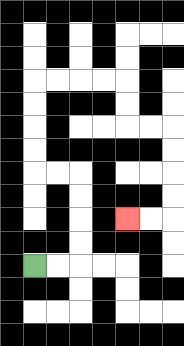{'start': '[1, 11]', 'end': '[5, 9]', 'path_directions': 'R,R,U,U,U,U,L,L,U,U,U,U,R,R,R,R,D,D,R,R,D,D,D,D,L,L', 'path_coordinates': '[[1, 11], [2, 11], [3, 11], [3, 10], [3, 9], [3, 8], [3, 7], [2, 7], [1, 7], [1, 6], [1, 5], [1, 4], [1, 3], [2, 3], [3, 3], [4, 3], [5, 3], [5, 4], [5, 5], [6, 5], [7, 5], [7, 6], [7, 7], [7, 8], [7, 9], [6, 9], [5, 9]]'}